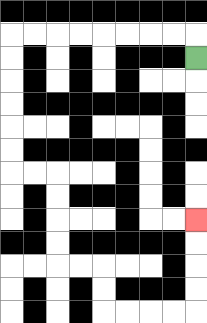{'start': '[8, 2]', 'end': '[8, 9]', 'path_directions': 'U,L,L,L,L,L,L,L,L,D,D,D,D,D,D,R,R,D,D,D,D,R,R,D,D,R,R,R,R,U,U,U,U', 'path_coordinates': '[[8, 2], [8, 1], [7, 1], [6, 1], [5, 1], [4, 1], [3, 1], [2, 1], [1, 1], [0, 1], [0, 2], [0, 3], [0, 4], [0, 5], [0, 6], [0, 7], [1, 7], [2, 7], [2, 8], [2, 9], [2, 10], [2, 11], [3, 11], [4, 11], [4, 12], [4, 13], [5, 13], [6, 13], [7, 13], [8, 13], [8, 12], [8, 11], [8, 10], [8, 9]]'}